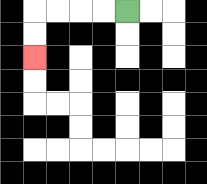{'start': '[5, 0]', 'end': '[1, 2]', 'path_directions': 'L,L,L,L,D,D', 'path_coordinates': '[[5, 0], [4, 0], [3, 0], [2, 0], [1, 0], [1, 1], [1, 2]]'}